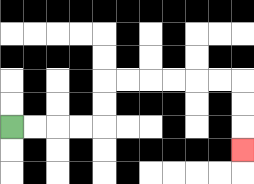{'start': '[0, 5]', 'end': '[10, 6]', 'path_directions': 'R,R,R,R,U,U,R,R,R,R,R,R,D,D,D', 'path_coordinates': '[[0, 5], [1, 5], [2, 5], [3, 5], [4, 5], [4, 4], [4, 3], [5, 3], [6, 3], [7, 3], [8, 3], [9, 3], [10, 3], [10, 4], [10, 5], [10, 6]]'}